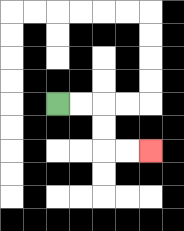{'start': '[2, 4]', 'end': '[6, 6]', 'path_directions': 'R,R,D,D,R,R', 'path_coordinates': '[[2, 4], [3, 4], [4, 4], [4, 5], [4, 6], [5, 6], [6, 6]]'}